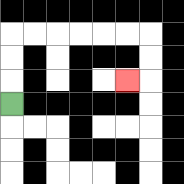{'start': '[0, 4]', 'end': '[5, 3]', 'path_directions': 'U,U,U,R,R,R,R,R,R,D,D,L', 'path_coordinates': '[[0, 4], [0, 3], [0, 2], [0, 1], [1, 1], [2, 1], [3, 1], [4, 1], [5, 1], [6, 1], [6, 2], [6, 3], [5, 3]]'}